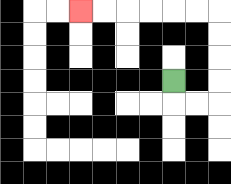{'start': '[7, 3]', 'end': '[3, 0]', 'path_directions': 'D,R,R,U,U,U,U,L,L,L,L,L,L', 'path_coordinates': '[[7, 3], [7, 4], [8, 4], [9, 4], [9, 3], [9, 2], [9, 1], [9, 0], [8, 0], [7, 0], [6, 0], [5, 0], [4, 0], [3, 0]]'}